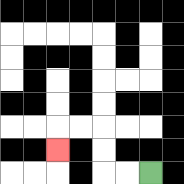{'start': '[6, 7]', 'end': '[2, 6]', 'path_directions': 'L,L,U,U,L,L,D', 'path_coordinates': '[[6, 7], [5, 7], [4, 7], [4, 6], [4, 5], [3, 5], [2, 5], [2, 6]]'}